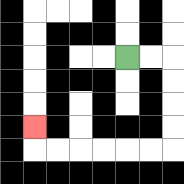{'start': '[5, 2]', 'end': '[1, 5]', 'path_directions': 'R,R,D,D,D,D,L,L,L,L,L,L,U', 'path_coordinates': '[[5, 2], [6, 2], [7, 2], [7, 3], [7, 4], [7, 5], [7, 6], [6, 6], [5, 6], [4, 6], [3, 6], [2, 6], [1, 6], [1, 5]]'}